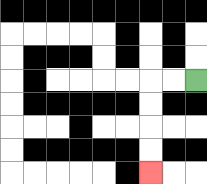{'start': '[8, 3]', 'end': '[6, 7]', 'path_directions': 'L,L,D,D,D,D', 'path_coordinates': '[[8, 3], [7, 3], [6, 3], [6, 4], [6, 5], [6, 6], [6, 7]]'}